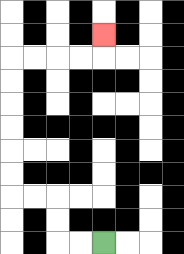{'start': '[4, 10]', 'end': '[4, 1]', 'path_directions': 'L,L,U,U,L,L,U,U,U,U,U,U,R,R,R,R,U', 'path_coordinates': '[[4, 10], [3, 10], [2, 10], [2, 9], [2, 8], [1, 8], [0, 8], [0, 7], [0, 6], [0, 5], [0, 4], [0, 3], [0, 2], [1, 2], [2, 2], [3, 2], [4, 2], [4, 1]]'}